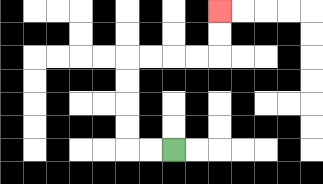{'start': '[7, 6]', 'end': '[9, 0]', 'path_directions': 'L,L,U,U,U,U,R,R,R,R,U,U', 'path_coordinates': '[[7, 6], [6, 6], [5, 6], [5, 5], [5, 4], [5, 3], [5, 2], [6, 2], [7, 2], [8, 2], [9, 2], [9, 1], [9, 0]]'}